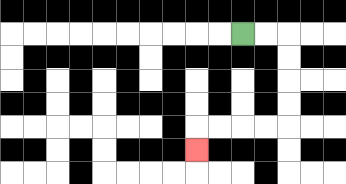{'start': '[10, 1]', 'end': '[8, 6]', 'path_directions': 'R,R,D,D,D,D,L,L,L,L,D', 'path_coordinates': '[[10, 1], [11, 1], [12, 1], [12, 2], [12, 3], [12, 4], [12, 5], [11, 5], [10, 5], [9, 5], [8, 5], [8, 6]]'}